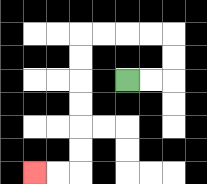{'start': '[5, 3]', 'end': '[1, 7]', 'path_directions': 'R,R,U,U,L,L,L,L,D,D,D,D,D,D,L,L', 'path_coordinates': '[[5, 3], [6, 3], [7, 3], [7, 2], [7, 1], [6, 1], [5, 1], [4, 1], [3, 1], [3, 2], [3, 3], [3, 4], [3, 5], [3, 6], [3, 7], [2, 7], [1, 7]]'}